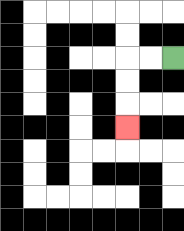{'start': '[7, 2]', 'end': '[5, 5]', 'path_directions': 'L,L,D,D,D', 'path_coordinates': '[[7, 2], [6, 2], [5, 2], [5, 3], [5, 4], [5, 5]]'}